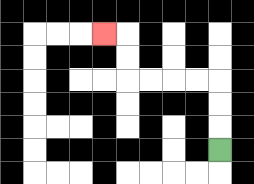{'start': '[9, 6]', 'end': '[4, 1]', 'path_directions': 'U,U,U,L,L,L,L,U,U,L', 'path_coordinates': '[[9, 6], [9, 5], [9, 4], [9, 3], [8, 3], [7, 3], [6, 3], [5, 3], [5, 2], [5, 1], [4, 1]]'}